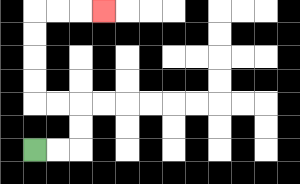{'start': '[1, 6]', 'end': '[4, 0]', 'path_directions': 'R,R,U,U,L,L,U,U,U,U,R,R,R', 'path_coordinates': '[[1, 6], [2, 6], [3, 6], [3, 5], [3, 4], [2, 4], [1, 4], [1, 3], [1, 2], [1, 1], [1, 0], [2, 0], [3, 0], [4, 0]]'}